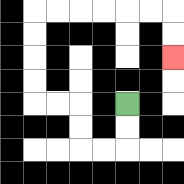{'start': '[5, 4]', 'end': '[7, 2]', 'path_directions': 'D,D,L,L,U,U,L,L,U,U,U,U,R,R,R,R,R,R,D,D', 'path_coordinates': '[[5, 4], [5, 5], [5, 6], [4, 6], [3, 6], [3, 5], [3, 4], [2, 4], [1, 4], [1, 3], [1, 2], [1, 1], [1, 0], [2, 0], [3, 0], [4, 0], [5, 0], [6, 0], [7, 0], [7, 1], [7, 2]]'}